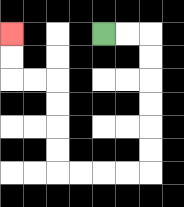{'start': '[4, 1]', 'end': '[0, 1]', 'path_directions': 'R,R,D,D,D,D,D,D,L,L,L,L,U,U,U,U,L,L,U,U', 'path_coordinates': '[[4, 1], [5, 1], [6, 1], [6, 2], [6, 3], [6, 4], [6, 5], [6, 6], [6, 7], [5, 7], [4, 7], [3, 7], [2, 7], [2, 6], [2, 5], [2, 4], [2, 3], [1, 3], [0, 3], [0, 2], [0, 1]]'}